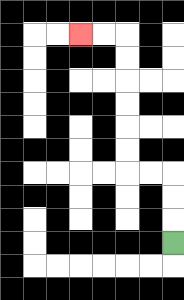{'start': '[7, 10]', 'end': '[3, 1]', 'path_directions': 'U,U,U,L,L,U,U,U,U,U,U,L,L', 'path_coordinates': '[[7, 10], [7, 9], [7, 8], [7, 7], [6, 7], [5, 7], [5, 6], [5, 5], [5, 4], [5, 3], [5, 2], [5, 1], [4, 1], [3, 1]]'}